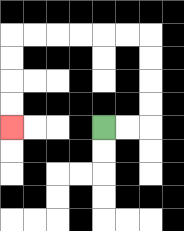{'start': '[4, 5]', 'end': '[0, 5]', 'path_directions': 'R,R,U,U,U,U,L,L,L,L,L,L,D,D,D,D', 'path_coordinates': '[[4, 5], [5, 5], [6, 5], [6, 4], [6, 3], [6, 2], [6, 1], [5, 1], [4, 1], [3, 1], [2, 1], [1, 1], [0, 1], [0, 2], [0, 3], [0, 4], [0, 5]]'}